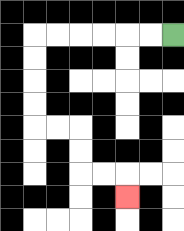{'start': '[7, 1]', 'end': '[5, 8]', 'path_directions': 'L,L,L,L,L,L,D,D,D,D,R,R,D,D,R,R,D', 'path_coordinates': '[[7, 1], [6, 1], [5, 1], [4, 1], [3, 1], [2, 1], [1, 1], [1, 2], [1, 3], [1, 4], [1, 5], [2, 5], [3, 5], [3, 6], [3, 7], [4, 7], [5, 7], [5, 8]]'}